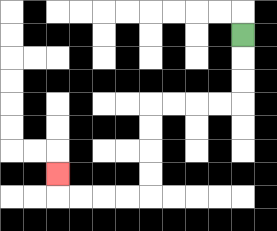{'start': '[10, 1]', 'end': '[2, 7]', 'path_directions': 'D,D,D,L,L,L,L,D,D,D,D,L,L,L,L,U', 'path_coordinates': '[[10, 1], [10, 2], [10, 3], [10, 4], [9, 4], [8, 4], [7, 4], [6, 4], [6, 5], [6, 6], [6, 7], [6, 8], [5, 8], [4, 8], [3, 8], [2, 8], [2, 7]]'}